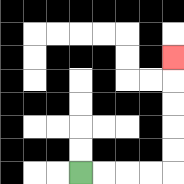{'start': '[3, 7]', 'end': '[7, 2]', 'path_directions': 'R,R,R,R,U,U,U,U,U', 'path_coordinates': '[[3, 7], [4, 7], [5, 7], [6, 7], [7, 7], [7, 6], [7, 5], [7, 4], [7, 3], [7, 2]]'}